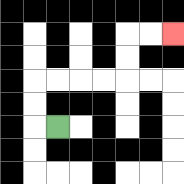{'start': '[2, 5]', 'end': '[7, 1]', 'path_directions': 'L,U,U,R,R,R,R,U,U,R,R', 'path_coordinates': '[[2, 5], [1, 5], [1, 4], [1, 3], [2, 3], [3, 3], [4, 3], [5, 3], [5, 2], [5, 1], [6, 1], [7, 1]]'}